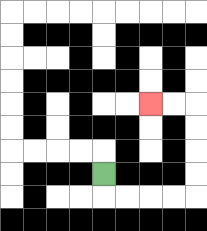{'start': '[4, 7]', 'end': '[6, 4]', 'path_directions': 'D,R,R,R,R,U,U,U,U,L,L', 'path_coordinates': '[[4, 7], [4, 8], [5, 8], [6, 8], [7, 8], [8, 8], [8, 7], [8, 6], [8, 5], [8, 4], [7, 4], [6, 4]]'}